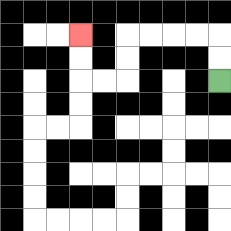{'start': '[9, 3]', 'end': '[3, 1]', 'path_directions': 'U,U,L,L,L,L,D,D,L,L,U,U', 'path_coordinates': '[[9, 3], [9, 2], [9, 1], [8, 1], [7, 1], [6, 1], [5, 1], [5, 2], [5, 3], [4, 3], [3, 3], [3, 2], [3, 1]]'}